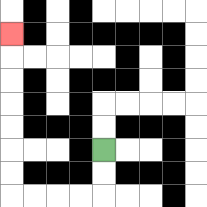{'start': '[4, 6]', 'end': '[0, 1]', 'path_directions': 'D,D,L,L,L,L,U,U,U,U,U,U,U', 'path_coordinates': '[[4, 6], [4, 7], [4, 8], [3, 8], [2, 8], [1, 8], [0, 8], [0, 7], [0, 6], [0, 5], [0, 4], [0, 3], [0, 2], [0, 1]]'}